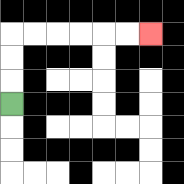{'start': '[0, 4]', 'end': '[6, 1]', 'path_directions': 'U,U,U,R,R,R,R,R,R', 'path_coordinates': '[[0, 4], [0, 3], [0, 2], [0, 1], [1, 1], [2, 1], [3, 1], [4, 1], [5, 1], [6, 1]]'}